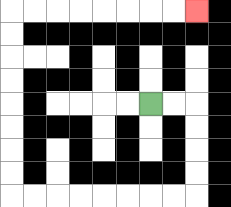{'start': '[6, 4]', 'end': '[8, 0]', 'path_directions': 'R,R,D,D,D,D,L,L,L,L,L,L,L,L,U,U,U,U,U,U,U,U,R,R,R,R,R,R,R,R', 'path_coordinates': '[[6, 4], [7, 4], [8, 4], [8, 5], [8, 6], [8, 7], [8, 8], [7, 8], [6, 8], [5, 8], [4, 8], [3, 8], [2, 8], [1, 8], [0, 8], [0, 7], [0, 6], [0, 5], [0, 4], [0, 3], [0, 2], [0, 1], [0, 0], [1, 0], [2, 0], [3, 0], [4, 0], [5, 0], [6, 0], [7, 0], [8, 0]]'}